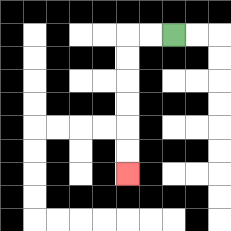{'start': '[7, 1]', 'end': '[5, 7]', 'path_directions': 'L,L,D,D,D,D,D,D', 'path_coordinates': '[[7, 1], [6, 1], [5, 1], [5, 2], [5, 3], [5, 4], [5, 5], [5, 6], [5, 7]]'}